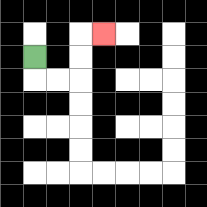{'start': '[1, 2]', 'end': '[4, 1]', 'path_directions': 'D,R,R,U,U,R', 'path_coordinates': '[[1, 2], [1, 3], [2, 3], [3, 3], [3, 2], [3, 1], [4, 1]]'}